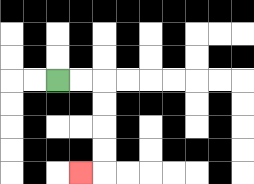{'start': '[2, 3]', 'end': '[3, 7]', 'path_directions': 'R,R,D,D,D,D,L', 'path_coordinates': '[[2, 3], [3, 3], [4, 3], [4, 4], [4, 5], [4, 6], [4, 7], [3, 7]]'}